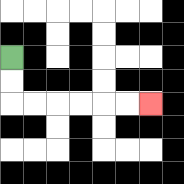{'start': '[0, 2]', 'end': '[6, 4]', 'path_directions': 'D,D,R,R,R,R,R,R', 'path_coordinates': '[[0, 2], [0, 3], [0, 4], [1, 4], [2, 4], [3, 4], [4, 4], [5, 4], [6, 4]]'}